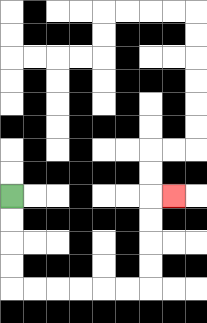{'start': '[0, 8]', 'end': '[7, 8]', 'path_directions': 'D,D,D,D,R,R,R,R,R,R,U,U,U,U,R', 'path_coordinates': '[[0, 8], [0, 9], [0, 10], [0, 11], [0, 12], [1, 12], [2, 12], [3, 12], [4, 12], [5, 12], [6, 12], [6, 11], [6, 10], [6, 9], [6, 8], [7, 8]]'}